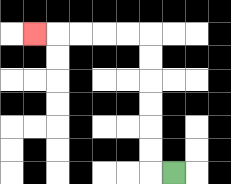{'start': '[7, 7]', 'end': '[1, 1]', 'path_directions': 'L,U,U,U,U,U,U,L,L,L,L,L', 'path_coordinates': '[[7, 7], [6, 7], [6, 6], [6, 5], [6, 4], [6, 3], [6, 2], [6, 1], [5, 1], [4, 1], [3, 1], [2, 1], [1, 1]]'}